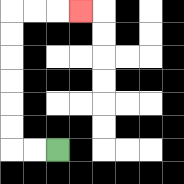{'start': '[2, 6]', 'end': '[3, 0]', 'path_directions': 'L,L,U,U,U,U,U,U,R,R,R', 'path_coordinates': '[[2, 6], [1, 6], [0, 6], [0, 5], [0, 4], [0, 3], [0, 2], [0, 1], [0, 0], [1, 0], [2, 0], [3, 0]]'}